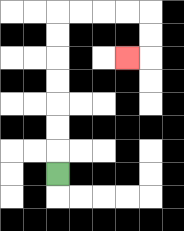{'start': '[2, 7]', 'end': '[5, 2]', 'path_directions': 'U,U,U,U,U,U,U,R,R,R,R,D,D,L', 'path_coordinates': '[[2, 7], [2, 6], [2, 5], [2, 4], [2, 3], [2, 2], [2, 1], [2, 0], [3, 0], [4, 0], [5, 0], [6, 0], [6, 1], [6, 2], [5, 2]]'}